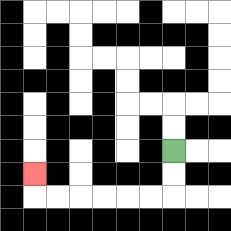{'start': '[7, 6]', 'end': '[1, 7]', 'path_directions': 'D,D,L,L,L,L,L,L,U', 'path_coordinates': '[[7, 6], [7, 7], [7, 8], [6, 8], [5, 8], [4, 8], [3, 8], [2, 8], [1, 8], [1, 7]]'}